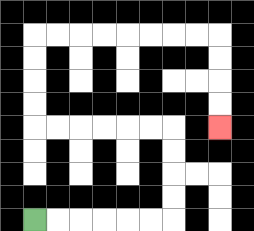{'start': '[1, 9]', 'end': '[9, 5]', 'path_directions': 'R,R,R,R,R,R,U,U,U,U,L,L,L,L,L,L,U,U,U,U,R,R,R,R,R,R,R,R,D,D,D,D', 'path_coordinates': '[[1, 9], [2, 9], [3, 9], [4, 9], [5, 9], [6, 9], [7, 9], [7, 8], [7, 7], [7, 6], [7, 5], [6, 5], [5, 5], [4, 5], [3, 5], [2, 5], [1, 5], [1, 4], [1, 3], [1, 2], [1, 1], [2, 1], [3, 1], [4, 1], [5, 1], [6, 1], [7, 1], [8, 1], [9, 1], [9, 2], [9, 3], [9, 4], [9, 5]]'}